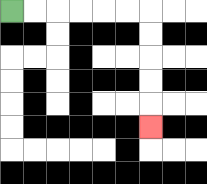{'start': '[0, 0]', 'end': '[6, 5]', 'path_directions': 'R,R,R,R,R,R,D,D,D,D,D', 'path_coordinates': '[[0, 0], [1, 0], [2, 0], [3, 0], [4, 0], [5, 0], [6, 0], [6, 1], [6, 2], [6, 3], [6, 4], [6, 5]]'}